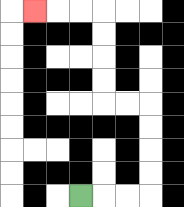{'start': '[3, 8]', 'end': '[1, 0]', 'path_directions': 'R,R,R,U,U,U,U,L,L,U,U,U,U,L,L,L', 'path_coordinates': '[[3, 8], [4, 8], [5, 8], [6, 8], [6, 7], [6, 6], [6, 5], [6, 4], [5, 4], [4, 4], [4, 3], [4, 2], [4, 1], [4, 0], [3, 0], [2, 0], [1, 0]]'}